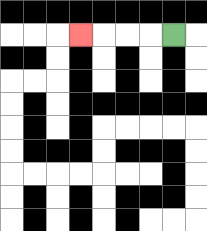{'start': '[7, 1]', 'end': '[3, 1]', 'path_directions': 'L,L,L,L', 'path_coordinates': '[[7, 1], [6, 1], [5, 1], [4, 1], [3, 1]]'}